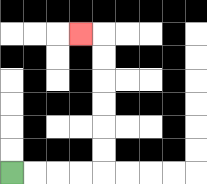{'start': '[0, 7]', 'end': '[3, 1]', 'path_directions': 'R,R,R,R,U,U,U,U,U,U,L', 'path_coordinates': '[[0, 7], [1, 7], [2, 7], [3, 7], [4, 7], [4, 6], [4, 5], [4, 4], [4, 3], [4, 2], [4, 1], [3, 1]]'}